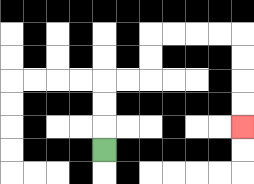{'start': '[4, 6]', 'end': '[10, 5]', 'path_directions': 'U,U,U,R,R,U,U,R,R,R,R,D,D,D,D', 'path_coordinates': '[[4, 6], [4, 5], [4, 4], [4, 3], [5, 3], [6, 3], [6, 2], [6, 1], [7, 1], [8, 1], [9, 1], [10, 1], [10, 2], [10, 3], [10, 4], [10, 5]]'}